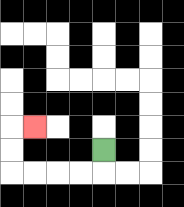{'start': '[4, 6]', 'end': '[1, 5]', 'path_directions': 'D,L,L,L,L,U,U,R', 'path_coordinates': '[[4, 6], [4, 7], [3, 7], [2, 7], [1, 7], [0, 7], [0, 6], [0, 5], [1, 5]]'}